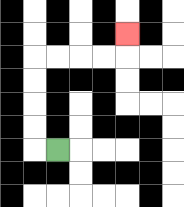{'start': '[2, 6]', 'end': '[5, 1]', 'path_directions': 'L,U,U,U,U,R,R,R,R,U', 'path_coordinates': '[[2, 6], [1, 6], [1, 5], [1, 4], [1, 3], [1, 2], [2, 2], [3, 2], [4, 2], [5, 2], [5, 1]]'}